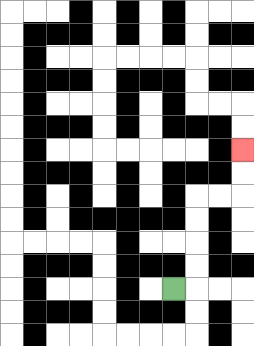{'start': '[7, 12]', 'end': '[10, 6]', 'path_directions': 'R,U,U,U,U,R,R,U,U', 'path_coordinates': '[[7, 12], [8, 12], [8, 11], [8, 10], [8, 9], [8, 8], [9, 8], [10, 8], [10, 7], [10, 6]]'}